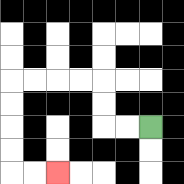{'start': '[6, 5]', 'end': '[2, 7]', 'path_directions': 'L,L,U,U,L,L,L,L,D,D,D,D,R,R', 'path_coordinates': '[[6, 5], [5, 5], [4, 5], [4, 4], [4, 3], [3, 3], [2, 3], [1, 3], [0, 3], [0, 4], [0, 5], [0, 6], [0, 7], [1, 7], [2, 7]]'}